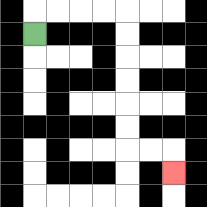{'start': '[1, 1]', 'end': '[7, 7]', 'path_directions': 'U,R,R,R,R,D,D,D,D,D,D,R,R,D', 'path_coordinates': '[[1, 1], [1, 0], [2, 0], [3, 0], [4, 0], [5, 0], [5, 1], [5, 2], [5, 3], [5, 4], [5, 5], [5, 6], [6, 6], [7, 6], [7, 7]]'}